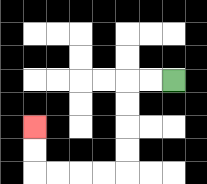{'start': '[7, 3]', 'end': '[1, 5]', 'path_directions': 'L,L,D,D,D,D,L,L,L,L,U,U', 'path_coordinates': '[[7, 3], [6, 3], [5, 3], [5, 4], [5, 5], [5, 6], [5, 7], [4, 7], [3, 7], [2, 7], [1, 7], [1, 6], [1, 5]]'}